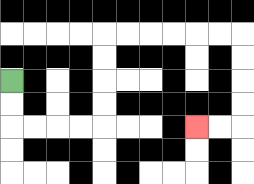{'start': '[0, 3]', 'end': '[8, 5]', 'path_directions': 'D,D,R,R,R,R,U,U,U,U,R,R,R,R,R,R,D,D,D,D,L,L', 'path_coordinates': '[[0, 3], [0, 4], [0, 5], [1, 5], [2, 5], [3, 5], [4, 5], [4, 4], [4, 3], [4, 2], [4, 1], [5, 1], [6, 1], [7, 1], [8, 1], [9, 1], [10, 1], [10, 2], [10, 3], [10, 4], [10, 5], [9, 5], [8, 5]]'}